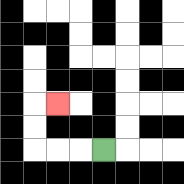{'start': '[4, 6]', 'end': '[2, 4]', 'path_directions': 'L,L,L,U,U,R', 'path_coordinates': '[[4, 6], [3, 6], [2, 6], [1, 6], [1, 5], [1, 4], [2, 4]]'}